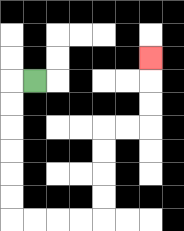{'start': '[1, 3]', 'end': '[6, 2]', 'path_directions': 'L,D,D,D,D,D,D,R,R,R,R,U,U,U,U,R,R,U,U,U', 'path_coordinates': '[[1, 3], [0, 3], [0, 4], [0, 5], [0, 6], [0, 7], [0, 8], [0, 9], [1, 9], [2, 9], [3, 9], [4, 9], [4, 8], [4, 7], [4, 6], [4, 5], [5, 5], [6, 5], [6, 4], [6, 3], [6, 2]]'}